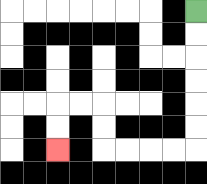{'start': '[8, 0]', 'end': '[2, 6]', 'path_directions': 'D,D,D,D,D,D,L,L,L,L,U,U,L,L,D,D', 'path_coordinates': '[[8, 0], [8, 1], [8, 2], [8, 3], [8, 4], [8, 5], [8, 6], [7, 6], [6, 6], [5, 6], [4, 6], [4, 5], [4, 4], [3, 4], [2, 4], [2, 5], [2, 6]]'}